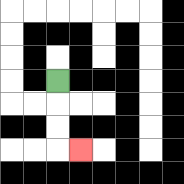{'start': '[2, 3]', 'end': '[3, 6]', 'path_directions': 'D,D,D,R', 'path_coordinates': '[[2, 3], [2, 4], [2, 5], [2, 6], [3, 6]]'}